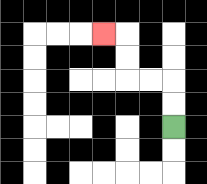{'start': '[7, 5]', 'end': '[4, 1]', 'path_directions': 'U,U,L,L,U,U,L', 'path_coordinates': '[[7, 5], [7, 4], [7, 3], [6, 3], [5, 3], [5, 2], [5, 1], [4, 1]]'}